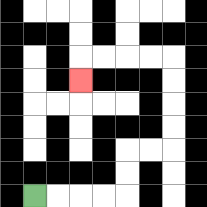{'start': '[1, 8]', 'end': '[3, 3]', 'path_directions': 'R,R,R,R,U,U,R,R,U,U,U,U,L,L,L,L,D', 'path_coordinates': '[[1, 8], [2, 8], [3, 8], [4, 8], [5, 8], [5, 7], [5, 6], [6, 6], [7, 6], [7, 5], [7, 4], [7, 3], [7, 2], [6, 2], [5, 2], [4, 2], [3, 2], [3, 3]]'}